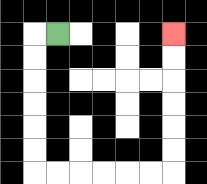{'start': '[2, 1]', 'end': '[7, 1]', 'path_directions': 'L,D,D,D,D,D,D,R,R,R,R,R,R,U,U,U,U,U,U', 'path_coordinates': '[[2, 1], [1, 1], [1, 2], [1, 3], [1, 4], [1, 5], [1, 6], [1, 7], [2, 7], [3, 7], [4, 7], [5, 7], [6, 7], [7, 7], [7, 6], [7, 5], [7, 4], [7, 3], [7, 2], [7, 1]]'}